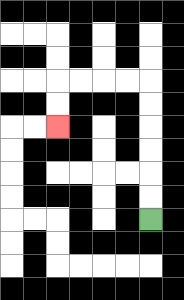{'start': '[6, 9]', 'end': '[2, 5]', 'path_directions': 'U,U,U,U,U,U,L,L,L,L,D,D', 'path_coordinates': '[[6, 9], [6, 8], [6, 7], [6, 6], [6, 5], [6, 4], [6, 3], [5, 3], [4, 3], [3, 3], [2, 3], [2, 4], [2, 5]]'}